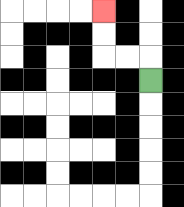{'start': '[6, 3]', 'end': '[4, 0]', 'path_directions': 'U,L,L,U,U', 'path_coordinates': '[[6, 3], [6, 2], [5, 2], [4, 2], [4, 1], [4, 0]]'}